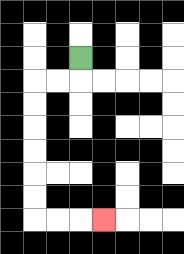{'start': '[3, 2]', 'end': '[4, 9]', 'path_directions': 'D,L,L,D,D,D,D,D,D,R,R,R', 'path_coordinates': '[[3, 2], [3, 3], [2, 3], [1, 3], [1, 4], [1, 5], [1, 6], [1, 7], [1, 8], [1, 9], [2, 9], [3, 9], [4, 9]]'}